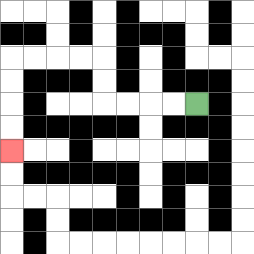{'start': '[8, 4]', 'end': '[0, 6]', 'path_directions': 'L,L,L,L,U,U,L,L,L,L,D,D,D,D', 'path_coordinates': '[[8, 4], [7, 4], [6, 4], [5, 4], [4, 4], [4, 3], [4, 2], [3, 2], [2, 2], [1, 2], [0, 2], [0, 3], [0, 4], [0, 5], [0, 6]]'}